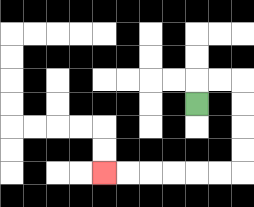{'start': '[8, 4]', 'end': '[4, 7]', 'path_directions': 'U,R,R,D,D,D,D,L,L,L,L,L,L', 'path_coordinates': '[[8, 4], [8, 3], [9, 3], [10, 3], [10, 4], [10, 5], [10, 6], [10, 7], [9, 7], [8, 7], [7, 7], [6, 7], [5, 7], [4, 7]]'}